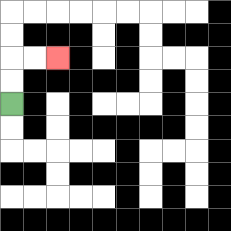{'start': '[0, 4]', 'end': '[2, 2]', 'path_directions': 'U,U,R,R', 'path_coordinates': '[[0, 4], [0, 3], [0, 2], [1, 2], [2, 2]]'}